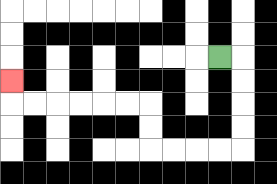{'start': '[9, 2]', 'end': '[0, 3]', 'path_directions': 'R,D,D,D,D,L,L,L,L,U,U,L,L,L,L,L,L,U', 'path_coordinates': '[[9, 2], [10, 2], [10, 3], [10, 4], [10, 5], [10, 6], [9, 6], [8, 6], [7, 6], [6, 6], [6, 5], [6, 4], [5, 4], [4, 4], [3, 4], [2, 4], [1, 4], [0, 4], [0, 3]]'}